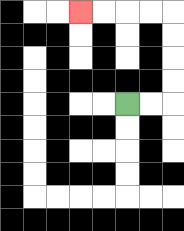{'start': '[5, 4]', 'end': '[3, 0]', 'path_directions': 'R,R,U,U,U,U,L,L,L,L', 'path_coordinates': '[[5, 4], [6, 4], [7, 4], [7, 3], [7, 2], [7, 1], [7, 0], [6, 0], [5, 0], [4, 0], [3, 0]]'}